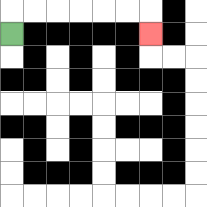{'start': '[0, 1]', 'end': '[6, 1]', 'path_directions': 'U,R,R,R,R,R,R,D', 'path_coordinates': '[[0, 1], [0, 0], [1, 0], [2, 0], [3, 0], [4, 0], [5, 0], [6, 0], [6, 1]]'}